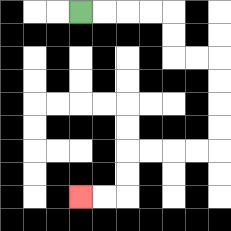{'start': '[3, 0]', 'end': '[3, 8]', 'path_directions': 'R,R,R,R,D,D,R,R,D,D,D,D,L,L,L,L,D,D,L,L', 'path_coordinates': '[[3, 0], [4, 0], [5, 0], [6, 0], [7, 0], [7, 1], [7, 2], [8, 2], [9, 2], [9, 3], [9, 4], [9, 5], [9, 6], [8, 6], [7, 6], [6, 6], [5, 6], [5, 7], [5, 8], [4, 8], [3, 8]]'}